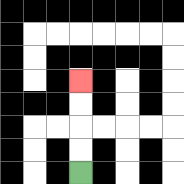{'start': '[3, 7]', 'end': '[3, 3]', 'path_directions': 'U,U,U,U', 'path_coordinates': '[[3, 7], [3, 6], [3, 5], [3, 4], [3, 3]]'}